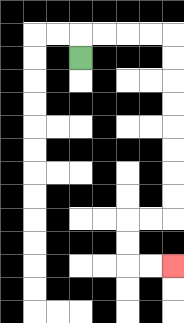{'start': '[3, 2]', 'end': '[7, 11]', 'path_directions': 'U,R,R,R,R,D,D,D,D,D,D,D,D,L,L,D,D,R,R', 'path_coordinates': '[[3, 2], [3, 1], [4, 1], [5, 1], [6, 1], [7, 1], [7, 2], [7, 3], [7, 4], [7, 5], [7, 6], [7, 7], [7, 8], [7, 9], [6, 9], [5, 9], [5, 10], [5, 11], [6, 11], [7, 11]]'}